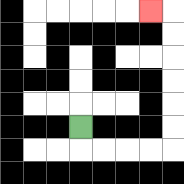{'start': '[3, 5]', 'end': '[6, 0]', 'path_directions': 'D,R,R,R,R,U,U,U,U,U,U,L', 'path_coordinates': '[[3, 5], [3, 6], [4, 6], [5, 6], [6, 6], [7, 6], [7, 5], [7, 4], [7, 3], [7, 2], [7, 1], [7, 0], [6, 0]]'}